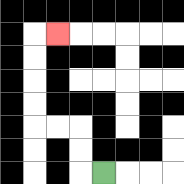{'start': '[4, 7]', 'end': '[2, 1]', 'path_directions': 'L,U,U,L,L,U,U,U,U,R', 'path_coordinates': '[[4, 7], [3, 7], [3, 6], [3, 5], [2, 5], [1, 5], [1, 4], [1, 3], [1, 2], [1, 1], [2, 1]]'}